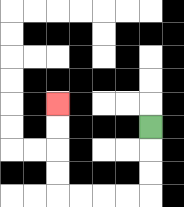{'start': '[6, 5]', 'end': '[2, 4]', 'path_directions': 'D,D,D,L,L,L,L,U,U,U,U', 'path_coordinates': '[[6, 5], [6, 6], [6, 7], [6, 8], [5, 8], [4, 8], [3, 8], [2, 8], [2, 7], [2, 6], [2, 5], [2, 4]]'}